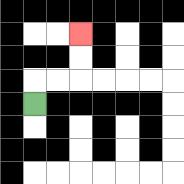{'start': '[1, 4]', 'end': '[3, 1]', 'path_directions': 'U,R,R,U,U', 'path_coordinates': '[[1, 4], [1, 3], [2, 3], [3, 3], [3, 2], [3, 1]]'}